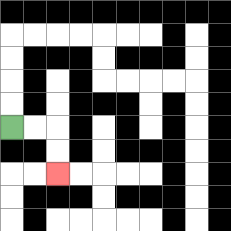{'start': '[0, 5]', 'end': '[2, 7]', 'path_directions': 'R,R,D,D', 'path_coordinates': '[[0, 5], [1, 5], [2, 5], [2, 6], [2, 7]]'}